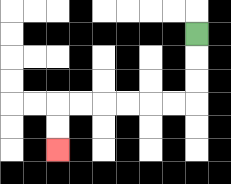{'start': '[8, 1]', 'end': '[2, 6]', 'path_directions': 'D,D,D,L,L,L,L,L,L,D,D', 'path_coordinates': '[[8, 1], [8, 2], [8, 3], [8, 4], [7, 4], [6, 4], [5, 4], [4, 4], [3, 4], [2, 4], [2, 5], [2, 6]]'}